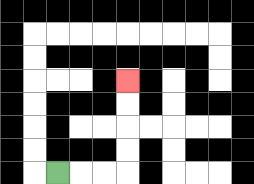{'start': '[2, 7]', 'end': '[5, 3]', 'path_directions': 'R,R,R,U,U,U,U', 'path_coordinates': '[[2, 7], [3, 7], [4, 7], [5, 7], [5, 6], [5, 5], [5, 4], [5, 3]]'}